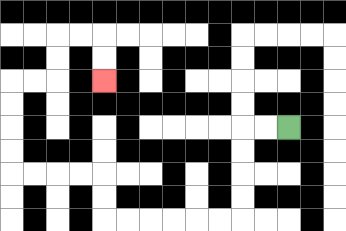{'start': '[12, 5]', 'end': '[4, 3]', 'path_directions': 'L,L,D,D,D,D,L,L,L,L,L,L,U,U,L,L,L,L,U,U,U,U,R,R,U,U,R,R,D,D', 'path_coordinates': '[[12, 5], [11, 5], [10, 5], [10, 6], [10, 7], [10, 8], [10, 9], [9, 9], [8, 9], [7, 9], [6, 9], [5, 9], [4, 9], [4, 8], [4, 7], [3, 7], [2, 7], [1, 7], [0, 7], [0, 6], [0, 5], [0, 4], [0, 3], [1, 3], [2, 3], [2, 2], [2, 1], [3, 1], [4, 1], [4, 2], [4, 3]]'}